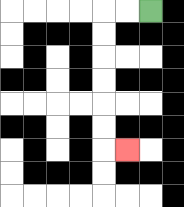{'start': '[6, 0]', 'end': '[5, 6]', 'path_directions': 'L,L,D,D,D,D,D,D,R', 'path_coordinates': '[[6, 0], [5, 0], [4, 0], [4, 1], [4, 2], [4, 3], [4, 4], [4, 5], [4, 6], [5, 6]]'}